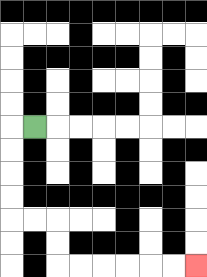{'start': '[1, 5]', 'end': '[8, 11]', 'path_directions': 'L,D,D,D,D,R,R,D,D,R,R,R,R,R,R', 'path_coordinates': '[[1, 5], [0, 5], [0, 6], [0, 7], [0, 8], [0, 9], [1, 9], [2, 9], [2, 10], [2, 11], [3, 11], [4, 11], [5, 11], [6, 11], [7, 11], [8, 11]]'}